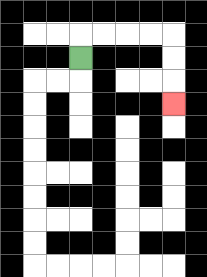{'start': '[3, 2]', 'end': '[7, 4]', 'path_directions': 'U,R,R,R,R,D,D,D', 'path_coordinates': '[[3, 2], [3, 1], [4, 1], [5, 1], [6, 1], [7, 1], [7, 2], [7, 3], [7, 4]]'}